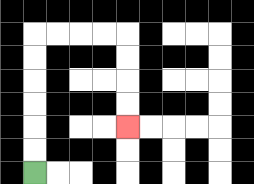{'start': '[1, 7]', 'end': '[5, 5]', 'path_directions': 'U,U,U,U,U,U,R,R,R,R,D,D,D,D', 'path_coordinates': '[[1, 7], [1, 6], [1, 5], [1, 4], [1, 3], [1, 2], [1, 1], [2, 1], [3, 1], [4, 1], [5, 1], [5, 2], [5, 3], [5, 4], [5, 5]]'}